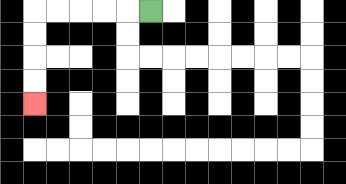{'start': '[6, 0]', 'end': '[1, 4]', 'path_directions': 'L,L,L,L,L,D,D,D,D', 'path_coordinates': '[[6, 0], [5, 0], [4, 0], [3, 0], [2, 0], [1, 0], [1, 1], [1, 2], [1, 3], [1, 4]]'}